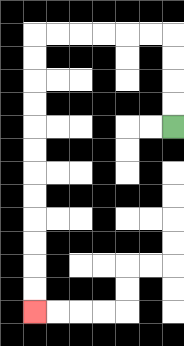{'start': '[7, 5]', 'end': '[1, 13]', 'path_directions': 'U,U,U,U,L,L,L,L,L,L,D,D,D,D,D,D,D,D,D,D,D,D', 'path_coordinates': '[[7, 5], [7, 4], [7, 3], [7, 2], [7, 1], [6, 1], [5, 1], [4, 1], [3, 1], [2, 1], [1, 1], [1, 2], [1, 3], [1, 4], [1, 5], [1, 6], [1, 7], [1, 8], [1, 9], [1, 10], [1, 11], [1, 12], [1, 13]]'}